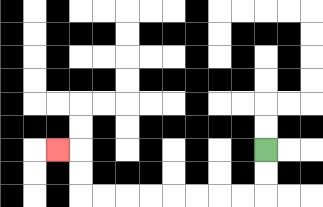{'start': '[11, 6]', 'end': '[2, 6]', 'path_directions': 'D,D,L,L,L,L,L,L,L,L,U,U,L', 'path_coordinates': '[[11, 6], [11, 7], [11, 8], [10, 8], [9, 8], [8, 8], [7, 8], [6, 8], [5, 8], [4, 8], [3, 8], [3, 7], [3, 6], [2, 6]]'}